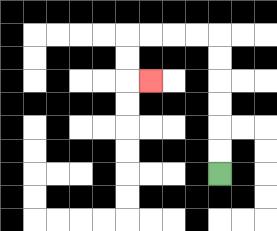{'start': '[9, 7]', 'end': '[6, 3]', 'path_directions': 'U,U,U,U,U,U,L,L,L,L,D,D,R', 'path_coordinates': '[[9, 7], [9, 6], [9, 5], [9, 4], [9, 3], [9, 2], [9, 1], [8, 1], [7, 1], [6, 1], [5, 1], [5, 2], [5, 3], [6, 3]]'}